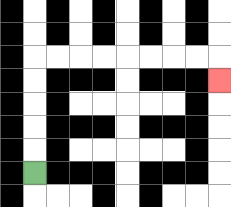{'start': '[1, 7]', 'end': '[9, 3]', 'path_directions': 'U,U,U,U,U,R,R,R,R,R,R,R,R,D', 'path_coordinates': '[[1, 7], [1, 6], [1, 5], [1, 4], [1, 3], [1, 2], [2, 2], [3, 2], [4, 2], [5, 2], [6, 2], [7, 2], [8, 2], [9, 2], [9, 3]]'}